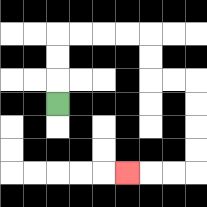{'start': '[2, 4]', 'end': '[5, 7]', 'path_directions': 'U,U,U,R,R,R,R,D,D,R,R,D,D,D,D,L,L,L', 'path_coordinates': '[[2, 4], [2, 3], [2, 2], [2, 1], [3, 1], [4, 1], [5, 1], [6, 1], [6, 2], [6, 3], [7, 3], [8, 3], [8, 4], [8, 5], [8, 6], [8, 7], [7, 7], [6, 7], [5, 7]]'}